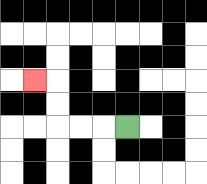{'start': '[5, 5]', 'end': '[1, 3]', 'path_directions': 'L,L,L,U,U,L', 'path_coordinates': '[[5, 5], [4, 5], [3, 5], [2, 5], [2, 4], [2, 3], [1, 3]]'}